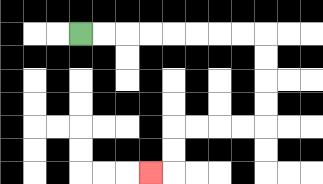{'start': '[3, 1]', 'end': '[6, 7]', 'path_directions': 'R,R,R,R,R,R,R,R,D,D,D,D,L,L,L,L,D,D,L', 'path_coordinates': '[[3, 1], [4, 1], [5, 1], [6, 1], [7, 1], [8, 1], [9, 1], [10, 1], [11, 1], [11, 2], [11, 3], [11, 4], [11, 5], [10, 5], [9, 5], [8, 5], [7, 5], [7, 6], [7, 7], [6, 7]]'}